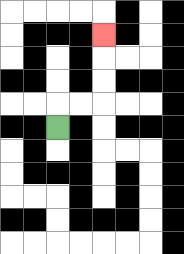{'start': '[2, 5]', 'end': '[4, 1]', 'path_directions': 'U,R,R,U,U,U', 'path_coordinates': '[[2, 5], [2, 4], [3, 4], [4, 4], [4, 3], [4, 2], [4, 1]]'}